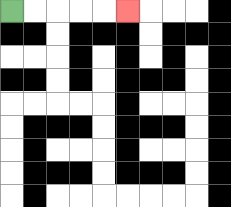{'start': '[0, 0]', 'end': '[5, 0]', 'path_directions': 'R,R,R,R,R', 'path_coordinates': '[[0, 0], [1, 0], [2, 0], [3, 0], [4, 0], [5, 0]]'}